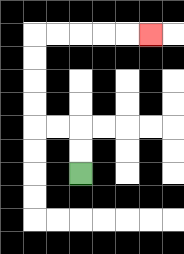{'start': '[3, 7]', 'end': '[6, 1]', 'path_directions': 'U,U,L,L,U,U,U,U,R,R,R,R,R', 'path_coordinates': '[[3, 7], [3, 6], [3, 5], [2, 5], [1, 5], [1, 4], [1, 3], [1, 2], [1, 1], [2, 1], [3, 1], [4, 1], [5, 1], [6, 1]]'}